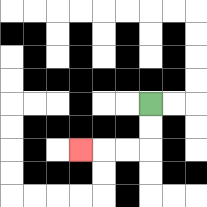{'start': '[6, 4]', 'end': '[3, 6]', 'path_directions': 'D,D,L,L,L', 'path_coordinates': '[[6, 4], [6, 5], [6, 6], [5, 6], [4, 6], [3, 6]]'}